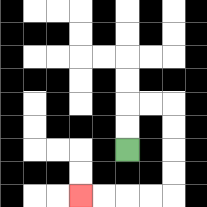{'start': '[5, 6]', 'end': '[3, 8]', 'path_directions': 'U,U,R,R,D,D,D,D,L,L,L,L', 'path_coordinates': '[[5, 6], [5, 5], [5, 4], [6, 4], [7, 4], [7, 5], [7, 6], [7, 7], [7, 8], [6, 8], [5, 8], [4, 8], [3, 8]]'}